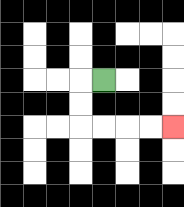{'start': '[4, 3]', 'end': '[7, 5]', 'path_directions': 'L,D,D,R,R,R,R', 'path_coordinates': '[[4, 3], [3, 3], [3, 4], [3, 5], [4, 5], [5, 5], [6, 5], [7, 5]]'}